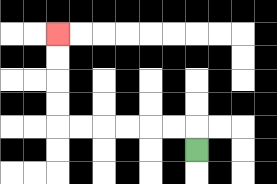{'start': '[8, 6]', 'end': '[2, 1]', 'path_directions': 'U,L,L,L,L,L,L,U,U,U,U', 'path_coordinates': '[[8, 6], [8, 5], [7, 5], [6, 5], [5, 5], [4, 5], [3, 5], [2, 5], [2, 4], [2, 3], [2, 2], [2, 1]]'}